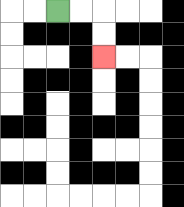{'start': '[2, 0]', 'end': '[4, 2]', 'path_directions': 'R,R,D,D', 'path_coordinates': '[[2, 0], [3, 0], [4, 0], [4, 1], [4, 2]]'}